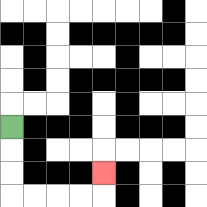{'start': '[0, 5]', 'end': '[4, 7]', 'path_directions': 'D,D,D,R,R,R,R,U', 'path_coordinates': '[[0, 5], [0, 6], [0, 7], [0, 8], [1, 8], [2, 8], [3, 8], [4, 8], [4, 7]]'}